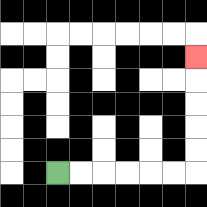{'start': '[2, 7]', 'end': '[8, 2]', 'path_directions': 'R,R,R,R,R,R,U,U,U,U,U', 'path_coordinates': '[[2, 7], [3, 7], [4, 7], [5, 7], [6, 7], [7, 7], [8, 7], [8, 6], [8, 5], [8, 4], [8, 3], [8, 2]]'}